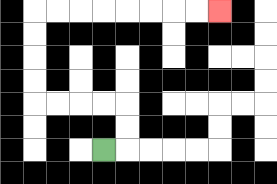{'start': '[4, 6]', 'end': '[9, 0]', 'path_directions': 'R,U,U,L,L,L,L,U,U,U,U,R,R,R,R,R,R,R,R', 'path_coordinates': '[[4, 6], [5, 6], [5, 5], [5, 4], [4, 4], [3, 4], [2, 4], [1, 4], [1, 3], [1, 2], [1, 1], [1, 0], [2, 0], [3, 0], [4, 0], [5, 0], [6, 0], [7, 0], [8, 0], [9, 0]]'}